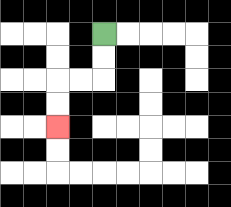{'start': '[4, 1]', 'end': '[2, 5]', 'path_directions': 'D,D,L,L,D,D', 'path_coordinates': '[[4, 1], [4, 2], [4, 3], [3, 3], [2, 3], [2, 4], [2, 5]]'}